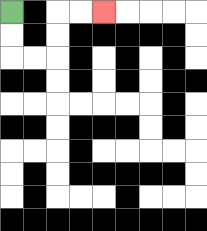{'start': '[0, 0]', 'end': '[4, 0]', 'path_directions': 'D,D,R,R,U,U,R,R', 'path_coordinates': '[[0, 0], [0, 1], [0, 2], [1, 2], [2, 2], [2, 1], [2, 0], [3, 0], [4, 0]]'}